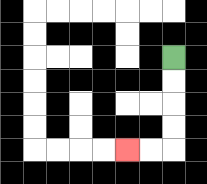{'start': '[7, 2]', 'end': '[5, 6]', 'path_directions': 'D,D,D,D,L,L', 'path_coordinates': '[[7, 2], [7, 3], [7, 4], [7, 5], [7, 6], [6, 6], [5, 6]]'}